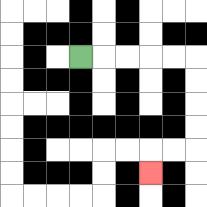{'start': '[3, 2]', 'end': '[6, 7]', 'path_directions': 'R,R,R,R,R,D,D,D,D,L,L,D', 'path_coordinates': '[[3, 2], [4, 2], [5, 2], [6, 2], [7, 2], [8, 2], [8, 3], [8, 4], [8, 5], [8, 6], [7, 6], [6, 6], [6, 7]]'}